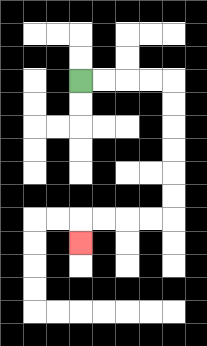{'start': '[3, 3]', 'end': '[3, 10]', 'path_directions': 'R,R,R,R,D,D,D,D,D,D,L,L,L,L,D', 'path_coordinates': '[[3, 3], [4, 3], [5, 3], [6, 3], [7, 3], [7, 4], [7, 5], [7, 6], [7, 7], [7, 8], [7, 9], [6, 9], [5, 9], [4, 9], [3, 9], [3, 10]]'}